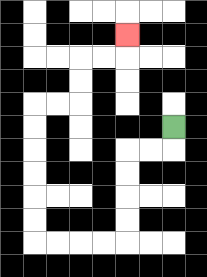{'start': '[7, 5]', 'end': '[5, 1]', 'path_directions': 'D,L,L,D,D,D,D,L,L,L,L,U,U,U,U,U,U,R,R,U,U,R,R,U', 'path_coordinates': '[[7, 5], [7, 6], [6, 6], [5, 6], [5, 7], [5, 8], [5, 9], [5, 10], [4, 10], [3, 10], [2, 10], [1, 10], [1, 9], [1, 8], [1, 7], [1, 6], [1, 5], [1, 4], [2, 4], [3, 4], [3, 3], [3, 2], [4, 2], [5, 2], [5, 1]]'}